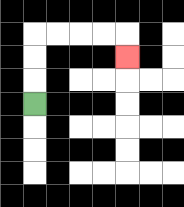{'start': '[1, 4]', 'end': '[5, 2]', 'path_directions': 'U,U,U,R,R,R,R,D', 'path_coordinates': '[[1, 4], [1, 3], [1, 2], [1, 1], [2, 1], [3, 1], [4, 1], [5, 1], [5, 2]]'}